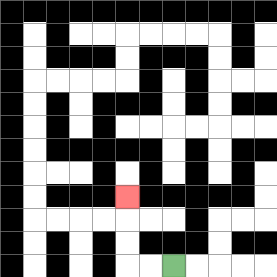{'start': '[7, 11]', 'end': '[5, 8]', 'path_directions': 'L,L,U,U,U', 'path_coordinates': '[[7, 11], [6, 11], [5, 11], [5, 10], [5, 9], [5, 8]]'}